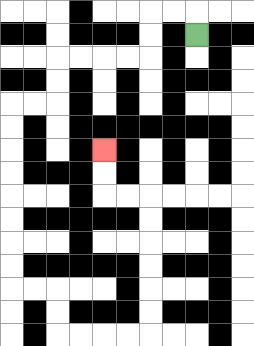{'start': '[8, 1]', 'end': '[4, 6]', 'path_directions': 'U,L,L,D,D,L,L,L,L,D,D,L,L,D,D,D,D,D,D,D,D,R,R,D,D,R,R,R,R,U,U,U,U,U,U,L,L,U,U', 'path_coordinates': '[[8, 1], [8, 0], [7, 0], [6, 0], [6, 1], [6, 2], [5, 2], [4, 2], [3, 2], [2, 2], [2, 3], [2, 4], [1, 4], [0, 4], [0, 5], [0, 6], [0, 7], [0, 8], [0, 9], [0, 10], [0, 11], [0, 12], [1, 12], [2, 12], [2, 13], [2, 14], [3, 14], [4, 14], [5, 14], [6, 14], [6, 13], [6, 12], [6, 11], [6, 10], [6, 9], [6, 8], [5, 8], [4, 8], [4, 7], [4, 6]]'}